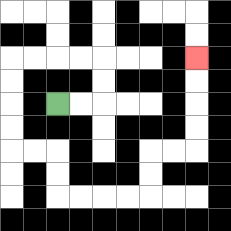{'start': '[2, 4]', 'end': '[8, 2]', 'path_directions': 'R,R,U,U,L,L,L,L,D,D,D,D,R,R,D,D,R,R,R,R,U,U,R,R,U,U,U,U', 'path_coordinates': '[[2, 4], [3, 4], [4, 4], [4, 3], [4, 2], [3, 2], [2, 2], [1, 2], [0, 2], [0, 3], [0, 4], [0, 5], [0, 6], [1, 6], [2, 6], [2, 7], [2, 8], [3, 8], [4, 8], [5, 8], [6, 8], [6, 7], [6, 6], [7, 6], [8, 6], [8, 5], [8, 4], [8, 3], [8, 2]]'}